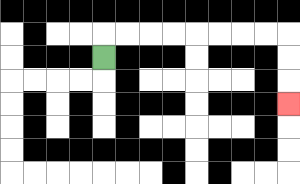{'start': '[4, 2]', 'end': '[12, 4]', 'path_directions': 'U,R,R,R,R,R,R,R,R,D,D,D', 'path_coordinates': '[[4, 2], [4, 1], [5, 1], [6, 1], [7, 1], [8, 1], [9, 1], [10, 1], [11, 1], [12, 1], [12, 2], [12, 3], [12, 4]]'}